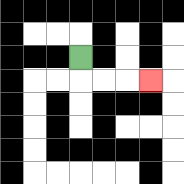{'start': '[3, 2]', 'end': '[6, 3]', 'path_directions': 'D,R,R,R', 'path_coordinates': '[[3, 2], [3, 3], [4, 3], [5, 3], [6, 3]]'}